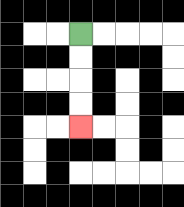{'start': '[3, 1]', 'end': '[3, 5]', 'path_directions': 'D,D,D,D', 'path_coordinates': '[[3, 1], [3, 2], [3, 3], [3, 4], [3, 5]]'}